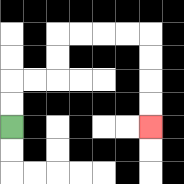{'start': '[0, 5]', 'end': '[6, 5]', 'path_directions': 'U,U,R,R,U,U,R,R,R,R,D,D,D,D', 'path_coordinates': '[[0, 5], [0, 4], [0, 3], [1, 3], [2, 3], [2, 2], [2, 1], [3, 1], [4, 1], [5, 1], [6, 1], [6, 2], [6, 3], [6, 4], [6, 5]]'}